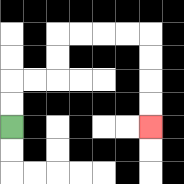{'start': '[0, 5]', 'end': '[6, 5]', 'path_directions': 'U,U,R,R,U,U,R,R,R,R,D,D,D,D', 'path_coordinates': '[[0, 5], [0, 4], [0, 3], [1, 3], [2, 3], [2, 2], [2, 1], [3, 1], [4, 1], [5, 1], [6, 1], [6, 2], [6, 3], [6, 4], [6, 5]]'}